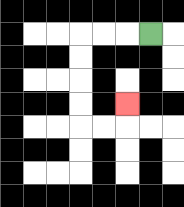{'start': '[6, 1]', 'end': '[5, 4]', 'path_directions': 'L,L,L,D,D,D,D,R,R,U', 'path_coordinates': '[[6, 1], [5, 1], [4, 1], [3, 1], [3, 2], [3, 3], [3, 4], [3, 5], [4, 5], [5, 5], [5, 4]]'}